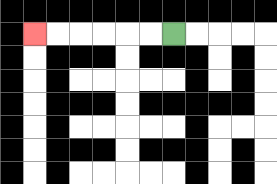{'start': '[7, 1]', 'end': '[1, 1]', 'path_directions': 'L,L,L,L,L,L', 'path_coordinates': '[[7, 1], [6, 1], [5, 1], [4, 1], [3, 1], [2, 1], [1, 1]]'}